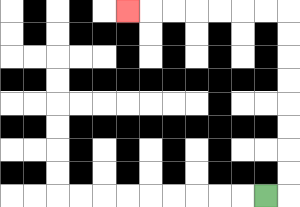{'start': '[11, 8]', 'end': '[5, 0]', 'path_directions': 'R,U,U,U,U,U,U,U,U,L,L,L,L,L,L,L', 'path_coordinates': '[[11, 8], [12, 8], [12, 7], [12, 6], [12, 5], [12, 4], [12, 3], [12, 2], [12, 1], [12, 0], [11, 0], [10, 0], [9, 0], [8, 0], [7, 0], [6, 0], [5, 0]]'}